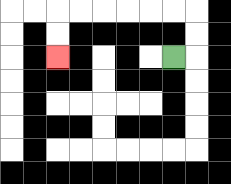{'start': '[7, 2]', 'end': '[2, 2]', 'path_directions': 'R,U,U,L,L,L,L,L,L,D,D', 'path_coordinates': '[[7, 2], [8, 2], [8, 1], [8, 0], [7, 0], [6, 0], [5, 0], [4, 0], [3, 0], [2, 0], [2, 1], [2, 2]]'}